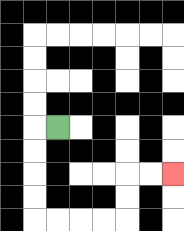{'start': '[2, 5]', 'end': '[7, 7]', 'path_directions': 'L,D,D,D,D,R,R,R,R,U,U,R,R', 'path_coordinates': '[[2, 5], [1, 5], [1, 6], [1, 7], [1, 8], [1, 9], [2, 9], [3, 9], [4, 9], [5, 9], [5, 8], [5, 7], [6, 7], [7, 7]]'}